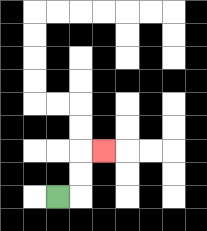{'start': '[2, 8]', 'end': '[4, 6]', 'path_directions': 'R,U,U,R', 'path_coordinates': '[[2, 8], [3, 8], [3, 7], [3, 6], [4, 6]]'}